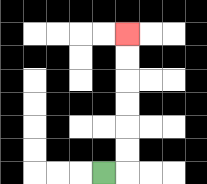{'start': '[4, 7]', 'end': '[5, 1]', 'path_directions': 'R,U,U,U,U,U,U', 'path_coordinates': '[[4, 7], [5, 7], [5, 6], [5, 5], [5, 4], [5, 3], [5, 2], [5, 1]]'}